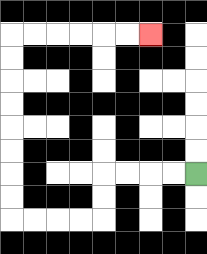{'start': '[8, 7]', 'end': '[6, 1]', 'path_directions': 'L,L,L,L,D,D,L,L,L,L,U,U,U,U,U,U,U,U,R,R,R,R,R,R', 'path_coordinates': '[[8, 7], [7, 7], [6, 7], [5, 7], [4, 7], [4, 8], [4, 9], [3, 9], [2, 9], [1, 9], [0, 9], [0, 8], [0, 7], [0, 6], [0, 5], [0, 4], [0, 3], [0, 2], [0, 1], [1, 1], [2, 1], [3, 1], [4, 1], [5, 1], [6, 1]]'}